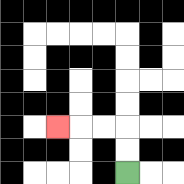{'start': '[5, 7]', 'end': '[2, 5]', 'path_directions': 'U,U,L,L,L', 'path_coordinates': '[[5, 7], [5, 6], [5, 5], [4, 5], [3, 5], [2, 5]]'}